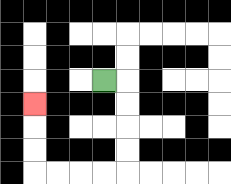{'start': '[4, 3]', 'end': '[1, 4]', 'path_directions': 'R,D,D,D,D,L,L,L,L,U,U,U', 'path_coordinates': '[[4, 3], [5, 3], [5, 4], [5, 5], [5, 6], [5, 7], [4, 7], [3, 7], [2, 7], [1, 7], [1, 6], [1, 5], [1, 4]]'}